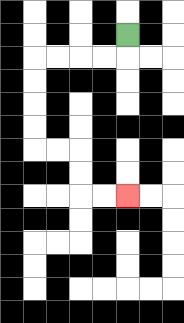{'start': '[5, 1]', 'end': '[5, 8]', 'path_directions': 'D,L,L,L,L,D,D,D,D,R,R,D,D,R,R', 'path_coordinates': '[[5, 1], [5, 2], [4, 2], [3, 2], [2, 2], [1, 2], [1, 3], [1, 4], [1, 5], [1, 6], [2, 6], [3, 6], [3, 7], [3, 8], [4, 8], [5, 8]]'}